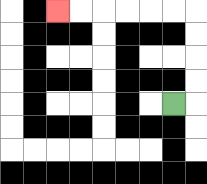{'start': '[7, 4]', 'end': '[2, 0]', 'path_directions': 'R,U,U,U,U,L,L,L,L,L,L', 'path_coordinates': '[[7, 4], [8, 4], [8, 3], [8, 2], [8, 1], [8, 0], [7, 0], [6, 0], [5, 0], [4, 0], [3, 0], [2, 0]]'}